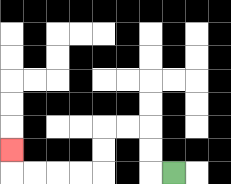{'start': '[7, 7]', 'end': '[0, 6]', 'path_directions': 'L,U,U,L,L,D,D,L,L,L,L,U', 'path_coordinates': '[[7, 7], [6, 7], [6, 6], [6, 5], [5, 5], [4, 5], [4, 6], [4, 7], [3, 7], [2, 7], [1, 7], [0, 7], [0, 6]]'}